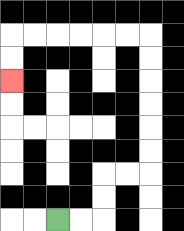{'start': '[2, 9]', 'end': '[0, 3]', 'path_directions': 'R,R,U,U,R,R,U,U,U,U,U,U,L,L,L,L,L,L,D,D', 'path_coordinates': '[[2, 9], [3, 9], [4, 9], [4, 8], [4, 7], [5, 7], [6, 7], [6, 6], [6, 5], [6, 4], [6, 3], [6, 2], [6, 1], [5, 1], [4, 1], [3, 1], [2, 1], [1, 1], [0, 1], [0, 2], [0, 3]]'}